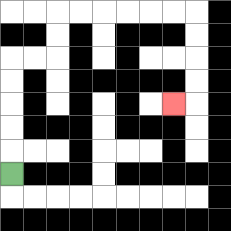{'start': '[0, 7]', 'end': '[7, 4]', 'path_directions': 'U,U,U,U,U,R,R,U,U,R,R,R,R,R,R,D,D,D,D,L', 'path_coordinates': '[[0, 7], [0, 6], [0, 5], [0, 4], [0, 3], [0, 2], [1, 2], [2, 2], [2, 1], [2, 0], [3, 0], [4, 0], [5, 0], [6, 0], [7, 0], [8, 0], [8, 1], [8, 2], [8, 3], [8, 4], [7, 4]]'}